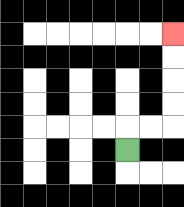{'start': '[5, 6]', 'end': '[7, 1]', 'path_directions': 'U,R,R,U,U,U,U', 'path_coordinates': '[[5, 6], [5, 5], [6, 5], [7, 5], [7, 4], [7, 3], [7, 2], [7, 1]]'}